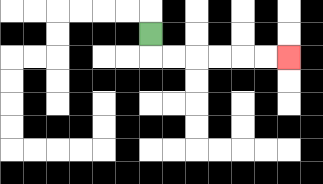{'start': '[6, 1]', 'end': '[12, 2]', 'path_directions': 'D,R,R,R,R,R,R', 'path_coordinates': '[[6, 1], [6, 2], [7, 2], [8, 2], [9, 2], [10, 2], [11, 2], [12, 2]]'}